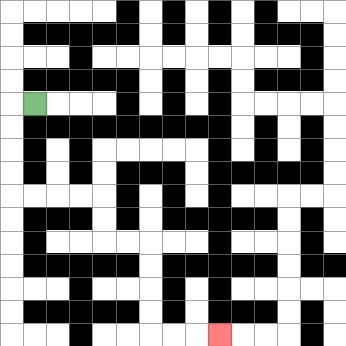{'start': '[1, 4]', 'end': '[9, 14]', 'path_directions': 'L,D,D,D,D,R,R,R,R,D,D,R,R,D,D,D,D,R,R,R', 'path_coordinates': '[[1, 4], [0, 4], [0, 5], [0, 6], [0, 7], [0, 8], [1, 8], [2, 8], [3, 8], [4, 8], [4, 9], [4, 10], [5, 10], [6, 10], [6, 11], [6, 12], [6, 13], [6, 14], [7, 14], [8, 14], [9, 14]]'}